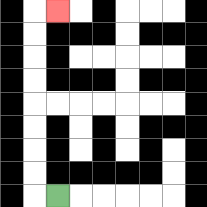{'start': '[2, 8]', 'end': '[2, 0]', 'path_directions': 'L,U,U,U,U,U,U,U,U,R', 'path_coordinates': '[[2, 8], [1, 8], [1, 7], [1, 6], [1, 5], [1, 4], [1, 3], [1, 2], [1, 1], [1, 0], [2, 0]]'}